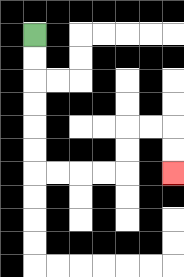{'start': '[1, 1]', 'end': '[7, 7]', 'path_directions': 'D,D,D,D,D,D,R,R,R,R,U,U,R,R,D,D', 'path_coordinates': '[[1, 1], [1, 2], [1, 3], [1, 4], [1, 5], [1, 6], [1, 7], [2, 7], [3, 7], [4, 7], [5, 7], [5, 6], [5, 5], [6, 5], [7, 5], [7, 6], [7, 7]]'}